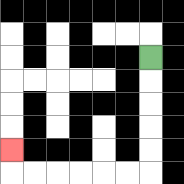{'start': '[6, 2]', 'end': '[0, 6]', 'path_directions': 'D,D,D,D,D,L,L,L,L,L,L,U', 'path_coordinates': '[[6, 2], [6, 3], [6, 4], [6, 5], [6, 6], [6, 7], [5, 7], [4, 7], [3, 7], [2, 7], [1, 7], [0, 7], [0, 6]]'}